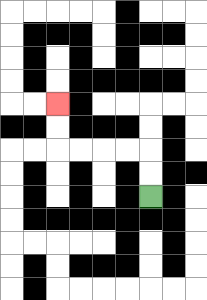{'start': '[6, 8]', 'end': '[2, 4]', 'path_directions': 'U,U,L,L,L,L,U,U', 'path_coordinates': '[[6, 8], [6, 7], [6, 6], [5, 6], [4, 6], [3, 6], [2, 6], [2, 5], [2, 4]]'}